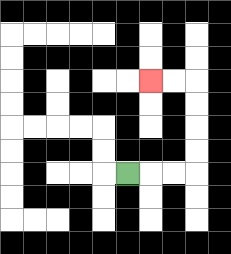{'start': '[5, 7]', 'end': '[6, 3]', 'path_directions': 'R,R,R,U,U,U,U,L,L', 'path_coordinates': '[[5, 7], [6, 7], [7, 7], [8, 7], [8, 6], [8, 5], [8, 4], [8, 3], [7, 3], [6, 3]]'}